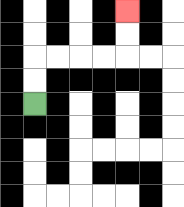{'start': '[1, 4]', 'end': '[5, 0]', 'path_directions': 'U,U,R,R,R,R,U,U', 'path_coordinates': '[[1, 4], [1, 3], [1, 2], [2, 2], [3, 2], [4, 2], [5, 2], [5, 1], [5, 0]]'}